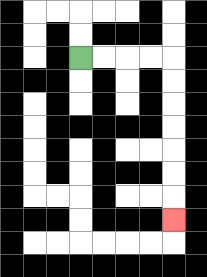{'start': '[3, 2]', 'end': '[7, 9]', 'path_directions': 'R,R,R,R,D,D,D,D,D,D,D', 'path_coordinates': '[[3, 2], [4, 2], [5, 2], [6, 2], [7, 2], [7, 3], [7, 4], [7, 5], [7, 6], [7, 7], [7, 8], [7, 9]]'}